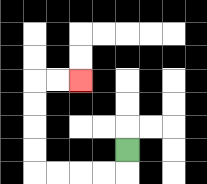{'start': '[5, 6]', 'end': '[3, 3]', 'path_directions': 'D,L,L,L,L,U,U,U,U,R,R', 'path_coordinates': '[[5, 6], [5, 7], [4, 7], [3, 7], [2, 7], [1, 7], [1, 6], [1, 5], [1, 4], [1, 3], [2, 3], [3, 3]]'}